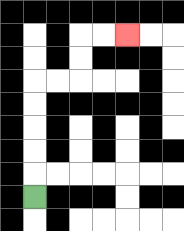{'start': '[1, 8]', 'end': '[5, 1]', 'path_directions': 'U,U,U,U,U,R,R,U,U,R,R', 'path_coordinates': '[[1, 8], [1, 7], [1, 6], [1, 5], [1, 4], [1, 3], [2, 3], [3, 3], [3, 2], [3, 1], [4, 1], [5, 1]]'}